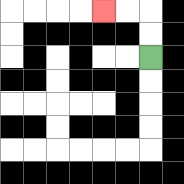{'start': '[6, 2]', 'end': '[4, 0]', 'path_directions': 'U,U,L,L', 'path_coordinates': '[[6, 2], [6, 1], [6, 0], [5, 0], [4, 0]]'}